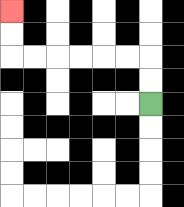{'start': '[6, 4]', 'end': '[0, 0]', 'path_directions': 'U,U,L,L,L,L,L,L,U,U', 'path_coordinates': '[[6, 4], [6, 3], [6, 2], [5, 2], [4, 2], [3, 2], [2, 2], [1, 2], [0, 2], [0, 1], [0, 0]]'}